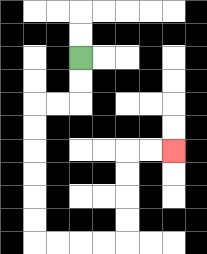{'start': '[3, 2]', 'end': '[7, 6]', 'path_directions': 'D,D,L,L,D,D,D,D,D,D,R,R,R,R,U,U,U,U,R,R', 'path_coordinates': '[[3, 2], [3, 3], [3, 4], [2, 4], [1, 4], [1, 5], [1, 6], [1, 7], [1, 8], [1, 9], [1, 10], [2, 10], [3, 10], [4, 10], [5, 10], [5, 9], [5, 8], [5, 7], [5, 6], [6, 6], [7, 6]]'}